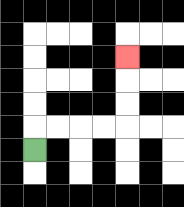{'start': '[1, 6]', 'end': '[5, 2]', 'path_directions': 'U,R,R,R,R,U,U,U', 'path_coordinates': '[[1, 6], [1, 5], [2, 5], [3, 5], [4, 5], [5, 5], [5, 4], [5, 3], [5, 2]]'}